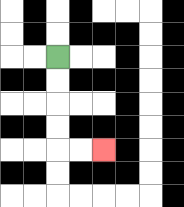{'start': '[2, 2]', 'end': '[4, 6]', 'path_directions': 'D,D,D,D,R,R', 'path_coordinates': '[[2, 2], [2, 3], [2, 4], [2, 5], [2, 6], [3, 6], [4, 6]]'}